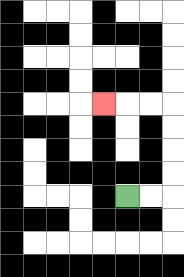{'start': '[5, 8]', 'end': '[4, 4]', 'path_directions': 'R,R,U,U,U,U,L,L,L', 'path_coordinates': '[[5, 8], [6, 8], [7, 8], [7, 7], [7, 6], [7, 5], [7, 4], [6, 4], [5, 4], [4, 4]]'}